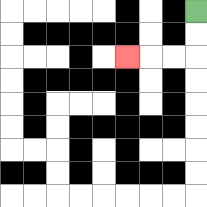{'start': '[8, 0]', 'end': '[5, 2]', 'path_directions': 'D,D,L,L,L', 'path_coordinates': '[[8, 0], [8, 1], [8, 2], [7, 2], [6, 2], [5, 2]]'}